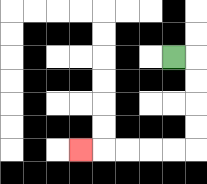{'start': '[7, 2]', 'end': '[3, 6]', 'path_directions': 'R,D,D,D,D,L,L,L,L,L', 'path_coordinates': '[[7, 2], [8, 2], [8, 3], [8, 4], [8, 5], [8, 6], [7, 6], [6, 6], [5, 6], [4, 6], [3, 6]]'}